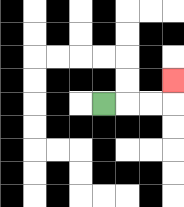{'start': '[4, 4]', 'end': '[7, 3]', 'path_directions': 'R,R,R,U', 'path_coordinates': '[[4, 4], [5, 4], [6, 4], [7, 4], [7, 3]]'}